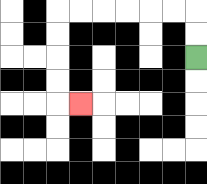{'start': '[8, 2]', 'end': '[3, 4]', 'path_directions': 'U,U,L,L,L,L,L,L,D,D,D,D,R', 'path_coordinates': '[[8, 2], [8, 1], [8, 0], [7, 0], [6, 0], [5, 0], [4, 0], [3, 0], [2, 0], [2, 1], [2, 2], [2, 3], [2, 4], [3, 4]]'}